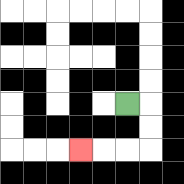{'start': '[5, 4]', 'end': '[3, 6]', 'path_directions': 'R,D,D,L,L,L', 'path_coordinates': '[[5, 4], [6, 4], [6, 5], [6, 6], [5, 6], [4, 6], [3, 6]]'}